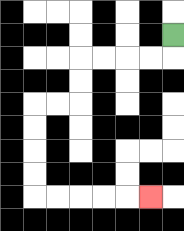{'start': '[7, 1]', 'end': '[6, 8]', 'path_directions': 'D,L,L,L,L,D,D,L,L,D,D,D,D,R,R,R,R,R', 'path_coordinates': '[[7, 1], [7, 2], [6, 2], [5, 2], [4, 2], [3, 2], [3, 3], [3, 4], [2, 4], [1, 4], [1, 5], [1, 6], [1, 7], [1, 8], [2, 8], [3, 8], [4, 8], [5, 8], [6, 8]]'}